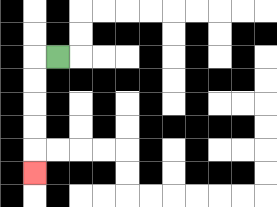{'start': '[2, 2]', 'end': '[1, 7]', 'path_directions': 'L,D,D,D,D,D', 'path_coordinates': '[[2, 2], [1, 2], [1, 3], [1, 4], [1, 5], [1, 6], [1, 7]]'}